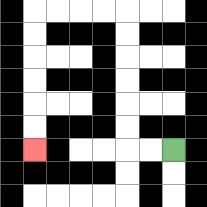{'start': '[7, 6]', 'end': '[1, 6]', 'path_directions': 'L,L,U,U,U,U,U,U,L,L,L,L,D,D,D,D,D,D', 'path_coordinates': '[[7, 6], [6, 6], [5, 6], [5, 5], [5, 4], [5, 3], [5, 2], [5, 1], [5, 0], [4, 0], [3, 0], [2, 0], [1, 0], [1, 1], [1, 2], [1, 3], [1, 4], [1, 5], [1, 6]]'}